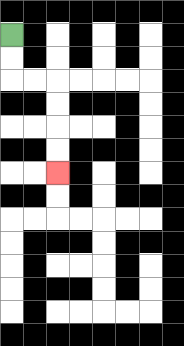{'start': '[0, 1]', 'end': '[2, 7]', 'path_directions': 'D,D,R,R,D,D,D,D', 'path_coordinates': '[[0, 1], [0, 2], [0, 3], [1, 3], [2, 3], [2, 4], [2, 5], [2, 6], [2, 7]]'}